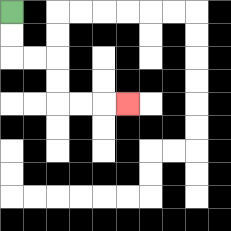{'start': '[0, 0]', 'end': '[5, 4]', 'path_directions': 'D,D,R,R,D,D,R,R,R', 'path_coordinates': '[[0, 0], [0, 1], [0, 2], [1, 2], [2, 2], [2, 3], [2, 4], [3, 4], [4, 4], [5, 4]]'}